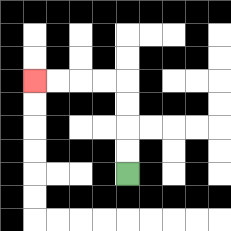{'start': '[5, 7]', 'end': '[1, 3]', 'path_directions': 'U,U,U,U,L,L,L,L', 'path_coordinates': '[[5, 7], [5, 6], [5, 5], [5, 4], [5, 3], [4, 3], [3, 3], [2, 3], [1, 3]]'}